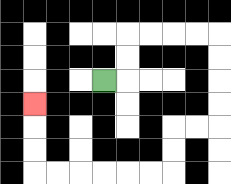{'start': '[4, 3]', 'end': '[1, 4]', 'path_directions': 'R,U,U,R,R,R,R,D,D,D,D,L,L,D,D,L,L,L,L,L,L,U,U,U', 'path_coordinates': '[[4, 3], [5, 3], [5, 2], [5, 1], [6, 1], [7, 1], [8, 1], [9, 1], [9, 2], [9, 3], [9, 4], [9, 5], [8, 5], [7, 5], [7, 6], [7, 7], [6, 7], [5, 7], [4, 7], [3, 7], [2, 7], [1, 7], [1, 6], [1, 5], [1, 4]]'}